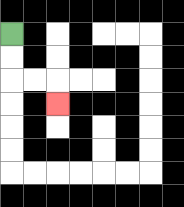{'start': '[0, 1]', 'end': '[2, 4]', 'path_directions': 'D,D,R,R,D', 'path_coordinates': '[[0, 1], [0, 2], [0, 3], [1, 3], [2, 3], [2, 4]]'}